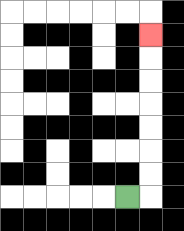{'start': '[5, 8]', 'end': '[6, 1]', 'path_directions': 'R,U,U,U,U,U,U,U', 'path_coordinates': '[[5, 8], [6, 8], [6, 7], [6, 6], [6, 5], [6, 4], [6, 3], [6, 2], [6, 1]]'}